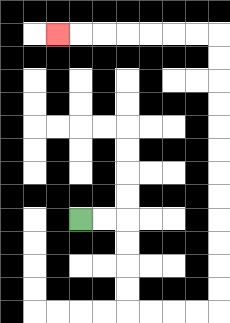{'start': '[3, 9]', 'end': '[2, 1]', 'path_directions': 'R,R,D,D,D,D,R,R,R,R,U,U,U,U,U,U,U,U,U,U,U,U,L,L,L,L,L,L,L', 'path_coordinates': '[[3, 9], [4, 9], [5, 9], [5, 10], [5, 11], [5, 12], [5, 13], [6, 13], [7, 13], [8, 13], [9, 13], [9, 12], [9, 11], [9, 10], [9, 9], [9, 8], [9, 7], [9, 6], [9, 5], [9, 4], [9, 3], [9, 2], [9, 1], [8, 1], [7, 1], [6, 1], [5, 1], [4, 1], [3, 1], [2, 1]]'}